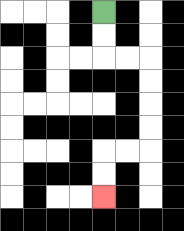{'start': '[4, 0]', 'end': '[4, 8]', 'path_directions': 'D,D,R,R,D,D,D,D,L,L,D,D', 'path_coordinates': '[[4, 0], [4, 1], [4, 2], [5, 2], [6, 2], [6, 3], [6, 4], [6, 5], [6, 6], [5, 6], [4, 6], [4, 7], [4, 8]]'}